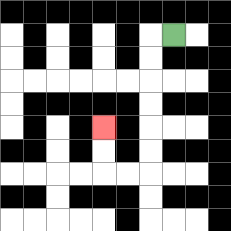{'start': '[7, 1]', 'end': '[4, 5]', 'path_directions': 'L,D,D,D,D,D,D,L,L,U,U', 'path_coordinates': '[[7, 1], [6, 1], [6, 2], [6, 3], [6, 4], [6, 5], [6, 6], [6, 7], [5, 7], [4, 7], [4, 6], [4, 5]]'}